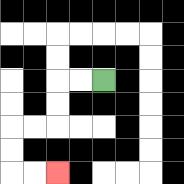{'start': '[4, 3]', 'end': '[2, 7]', 'path_directions': 'L,L,D,D,L,L,D,D,R,R', 'path_coordinates': '[[4, 3], [3, 3], [2, 3], [2, 4], [2, 5], [1, 5], [0, 5], [0, 6], [0, 7], [1, 7], [2, 7]]'}